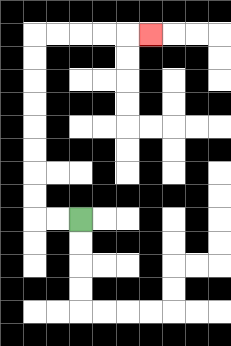{'start': '[3, 9]', 'end': '[6, 1]', 'path_directions': 'L,L,U,U,U,U,U,U,U,U,R,R,R,R,R', 'path_coordinates': '[[3, 9], [2, 9], [1, 9], [1, 8], [1, 7], [1, 6], [1, 5], [1, 4], [1, 3], [1, 2], [1, 1], [2, 1], [3, 1], [4, 1], [5, 1], [6, 1]]'}